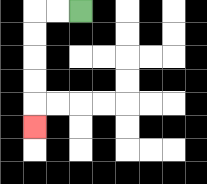{'start': '[3, 0]', 'end': '[1, 5]', 'path_directions': 'L,L,D,D,D,D,D', 'path_coordinates': '[[3, 0], [2, 0], [1, 0], [1, 1], [1, 2], [1, 3], [1, 4], [1, 5]]'}